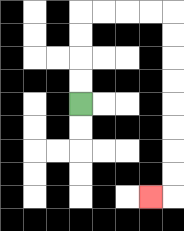{'start': '[3, 4]', 'end': '[6, 8]', 'path_directions': 'U,U,U,U,R,R,R,R,D,D,D,D,D,D,D,D,L', 'path_coordinates': '[[3, 4], [3, 3], [3, 2], [3, 1], [3, 0], [4, 0], [5, 0], [6, 0], [7, 0], [7, 1], [7, 2], [7, 3], [7, 4], [7, 5], [7, 6], [7, 7], [7, 8], [6, 8]]'}